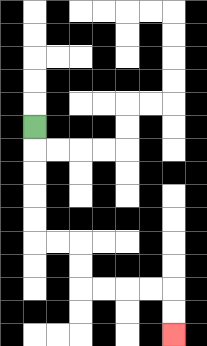{'start': '[1, 5]', 'end': '[7, 14]', 'path_directions': 'D,D,D,D,D,R,R,D,D,R,R,R,R,D,D', 'path_coordinates': '[[1, 5], [1, 6], [1, 7], [1, 8], [1, 9], [1, 10], [2, 10], [3, 10], [3, 11], [3, 12], [4, 12], [5, 12], [6, 12], [7, 12], [7, 13], [7, 14]]'}